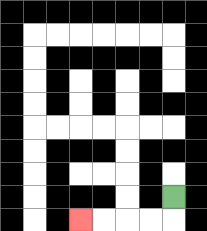{'start': '[7, 8]', 'end': '[3, 9]', 'path_directions': 'D,L,L,L,L', 'path_coordinates': '[[7, 8], [7, 9], [6, 9], [5, 9], [4, 9], [3, 9]]'}